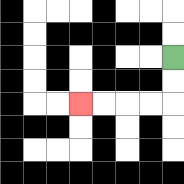{'start': '[7, 2]', 'end': '[3, 4]', 'path_directions': 'D,D,L,L,L,L', 'path_coordinates': '[[7, 2], [7, 3], [7, 4], [6, 4], [5, 4], [4, 4], [3, 4]]'}